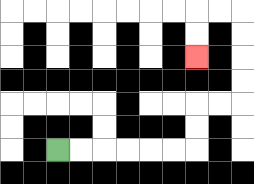{'start': '[2, 6]', 'end': '[8, 2]', 'path_directions': 'R,R,R,R,R,R,U,U,R,R,U,U,U,U,L,L,D,D', 'path_coordinates': '[[2, 6], [3, 6], [4, 6], [5, 6], [6, 6], [7, 6], [8, 6], [8, 5], [8, 4], [9, 4], [10, 4], [10, 3], [10, 2], [10, 1], [10, 0], [9, 0], [8, 0], [8, 1], [8, 2]]'}